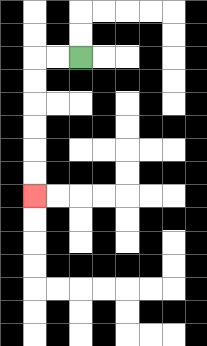{'start': '[3, 2]', 'end': '[1, 8]', 'path_directions': 'L,L,D,D,D,D,D,D', 'path_coordinates': '[[3, 2], [2, 2], [1, 2], [1, 3], [1, 4], [1, 5], [1, 6], [1, 7], [1, 8]]'}